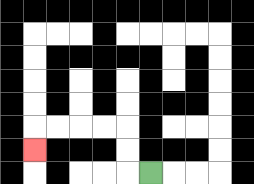{'start': '[6, 7]', 'end': '[1, 6]', 'path_directions': 'L,U,U,L,L,L,L,D', 'path_coordinates': '[[6, 7], [5, 7], [5, 6], [5, 5], [4, 5], [3, 5], [2, 5], [1, 5], [1, 6]]'}